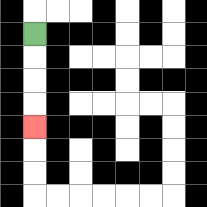{'start': '[1, 1]', 'end': '[1, 5]', 'path_directions': 'D,D,D,D', 'path_coordinates': '[[1, 1], [1, 2], [1, 3], [1, 4], [1, 5]]'}